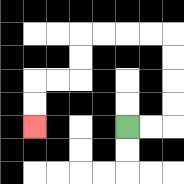{'start': '[5, 5]', 'end': '[1, 5]', 'path_directions': 'R,R,U,U,U,U,L,L,L,L,D,D,L,L,D,D', 'path_coordinates': '[[5, 5], [6, 5], [7, 5], [7, 4], [7, 3], [7, 2], [7, 1], [6, 1], [5, 1], [4, 1], [3, 1], [3, 2], [3, 3], [2, 3], [1, 3], [1, 4], [1, 5]]'}